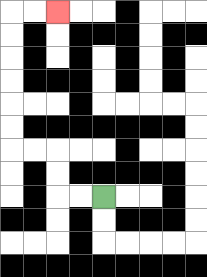{'start': '[4, 8]', 'end': '[2, 0]', 'path_directions': 'L,L,U,U,L,L,U,U,U,U,U,U,R,R', 'path_coordinates': '[[4, 8], [3, 8], [2, 8], [2, 7], [2, 6], [1, 6], [0, 6], [0, 5], [0, 4], [0, 3], [0, 2], [0, 1], [0, 0], [1, 0], [2, 0]]'}